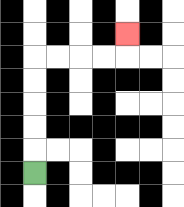{'start': '[1, 7]', 'end': '[5, 1]', 'path_directions': 'U,U,U,U,U,R,R,R,R,U', 'path_coordinates': '[[1, 7], [1, 6], [1, 5], [1, 4], [1, 3], [1, 2], [2, 2], [3, 2], [4, 2], [5, 2], [5, 1]]'}